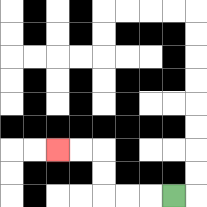{'start': '[7, 8]', 'end': '[2, 6]', 'path_directions': 'L,L,L,U,U,L,L', 'path_coordinates': '[[7, 8], [6, 8], [5, 8], [4, 8], [4, 7], [4, 6], [3, 6], [2, 6]]'}